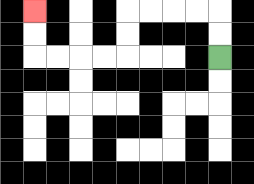{'start': '[9, 2]', 'end': '[1, 0]', 'path_directions': 'U,U,L,L,L,L,D,D,L,L,L,L,U,U', 'path_coordinates': '[[9, 2], [9, 1], [9, 0], [8, 0], [7, 0], [6, 0], [5, 0], [5, 1], [5, 2], [4, 2], [3, 2], [2, 2], [1, 2], [1, 1], [1, 0]]'}